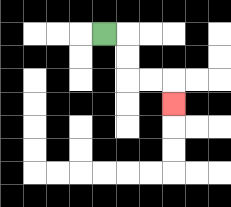{'start': '[4, 1]', 'end': '[7, 4]', 'path_directions': 'R,D,D,R,R,D', 'path_coordinates': '[[4, 1], [5, 1], [5, 2], [5, 3], [6, 3], [7, 3], [7, 4]]'}